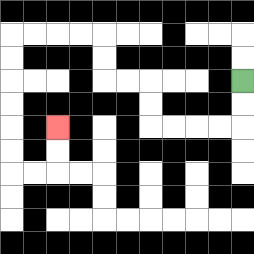{'start': '[10, 3]', 'end': '[2, 5]', 'path_directions': 'D,D,L,L,L,L,U,U,L,L,U,U,L,L,L,L,D,D,D,D,D,D,R,R,U,U', 'path_coordinates': '[[10, 3], [10, 4], [10, 5], [9, 5], [8, 5], [7, 5], [6, 5], [6, 4], [6, 3], [5, 3], [4, 3], [4, 2], [4, 1], [3, 1], [2, 1], [1, 1], [0, 1], [0, 2], [0, 3], [0, 4], [0, 5], [0, 6], [0, 7], [1, 7], [2, 7], [2, 6], [2, 5]]'}